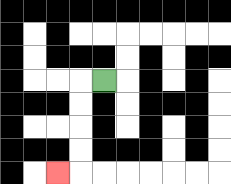{'start': '[4, 3]', 'end': '[2, 7]', 'path_directions': 'L,D,D,D,D,L', 'path_coordinates': '[[4, 3], [3, 3], [3, 4], [3, 5], [3, 6], [3, 7], [2, 7]]'}